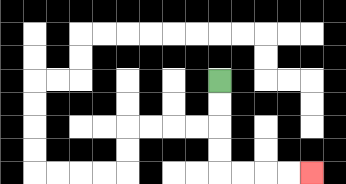{'start': '[9, 3]', 'end': '[13, 7]', 'path_directions': 'D,D,D,D,R,R,R,R', 'path_coordinates': '[[9, 3], [9, 4], [9, 5], [9, 6], [9, 7], [10, 7], [11, 7], [12, 7], [13, 7]]'}